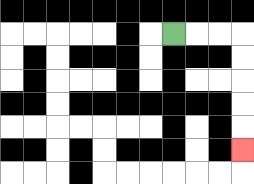{'start': '[7, 1]', 'end': '[10, 6]', 'path_directions': 'R,R,R,D,D,D,D,D', 'path_coordinates': '[[7, 1], [8, 1], [9, 1], [10, 1], [10, 2], [10, 3], [10, 4], [10, 5], [10, 6]]'}